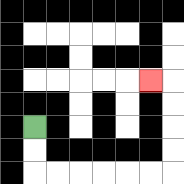{'start': '[1, 5]', 'end': '[6, 3]', 'path_directions': 'D,D,R,R,R,R,R,R,U,U,U,U,L', 'path_coordinates': '[[1, 5], [1, 6], [1, 7], [2, 7], [3, 7], [4, 7], [5, 7], [6, 7], [7, 7], [7, 6], [7, 5], [7, 4], [7, 3], [6, 3]]'}